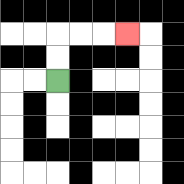{'start': '[2, 3]', 'end': '[5, 1]', 'path_directions': 'U,U,R,R,R', 'path_coordinates': '[[2, 3], [2, 2], [2, 1], [3, 1], [4, 1], [5, 1]]'}